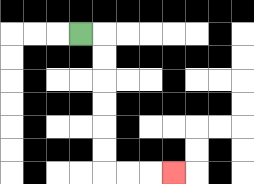{'start': '[3, 1]', 'end': '[7, 7]', 'path_directions': 'R,D,D,D,D,D,D,R,R,R', 'path_coordinates': '[[3, 1], [4, 1], [4, 2], [4, 3], [4, 4], [4, 5], [4, 6], [4, 7], [5, 7], [6, 7], [7, 7]]'}